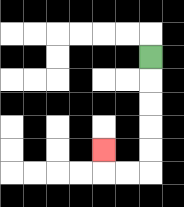{'start': '[6, 2]', 'end': '[4, 6]', 'path_directions': 'D,D,D,D,D,L,L,U', 'path_coordinates': '[[6, 2], [6, 3], [6, 4], [6, 5], [6, 6], [6, 7], [5, 7], [4, 7], [4, 6]]'}